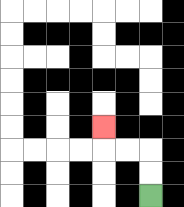{'start': '[6, 8]', 'end': '[4, 5]', 'path_directions': 'U,U,L,L,U', 'path_coordinates': '[[6, 8], [6, 7], [6, 6], [5, 6], [4, 6], [4, 5]]'}